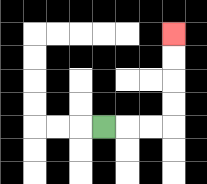{'start': '[4, 5]', 'end': '[7, 1]', 'path_directions': 'R,R,R,U,U,U,U', 'path_coordinates': '[[4, 5], [5, 5], [6, 5], [7, 5], [7, 4], [7, 3], [7, 2], [7, 1]]'}